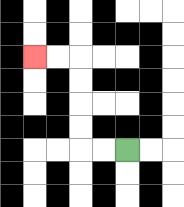{'start': '[5, 6]', 'end': '[1, 2]', 'path_directions': 'L,L,U,U,U,U,L,L', 'path_coordinates': '[[5, 6], [4, 6], [3, 6], [3, 5], [3, 4], [3, 3], [3, 2], [2, 2], [1, 2]]'}